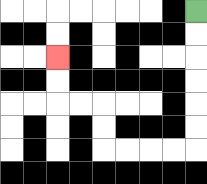{'start': '[8, 0]', 'end': '[2, 2]', 'path_directions': 'D,D,D,D,D,D,L,L,L,L,U,U,L,L,U,U', 'path_coordinates': '[[8, 0], [8, 1], [8, 2], [8, 3], [8, 4], [8, 5], [8, 6], [7, 6], [6, 6], [5, 6], [4, 6], [4, 5], [4, 4], [3, 4], [2, 4], [2, 3], [2, 2]]'}